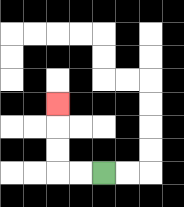{'start': '[4, 7]', 'end': '[2, 4]', 'path_directions': 'L,L,U,U,U', 'path_coordinates': '[[4, 7], [3, 7], [2, 7], [2, 6], [2, 5], [2, 4]]'}